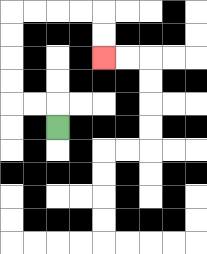{'start': '[2, 5]', 'end': '[4, 2]', 'path_directions': 'U,L,L,U,U,U,U,R,R,R,R,D,D', 'path_coordinates': '[[2, 5], [2, 4], [1, 4], [0, 4], [0, 3], [0, 2], [0, 1], [0, 0], [1, 0], [2, 0], [3, 0], [4, 0], [4, 1], [4, 2]]'}